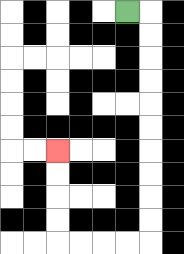{'start': '[5, 0]', 'end': '[2, 6]', 'path_directions': 'R,D,D,D,D,D,D,D,D,D,D,L,L,L,L,U,U,U,U', 'path_coordinates': '[[5, 0], [6, 0], [6, 1], [6, 2], [6, 3], [6, 4], [6, 5], [6, 6], [6, 7], [6, 8], [6, 9], [6, 10], [5, 10], [4, 10], [3, 10], [2, 10], [2, 9], [2, 8], [2, 7], [2, 6]]'}